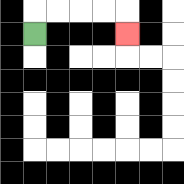{'start': '[1, 1]', 'end': '[5, 1]', 'path_directions': 'U,R,R,R,R,D', 'path_coordinates': '[[1, 1], [1, 0], [2, 0], [3, 0], [4, 0], [5, 0], [5, 1]]'}